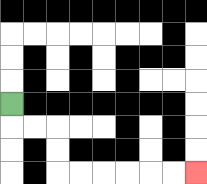{'start': '[0, 4]', 'end': '[8, 7]', 'path_directions': 'D,R,R,D,D,R,R,R,R,R,R', 'path_coordinates': '[[0, 4], [0, 5], [1, 5], [2, 5], [2, 6], [2, 7], [3, 7], [4, 7], [5, 7], [6, 7], [7, 7], [8, 7]]'}